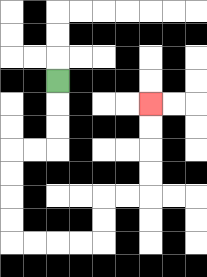{'start': '[2, 3]', 'end': '[6, 4]', 'path_directions': 'D,D,D,L,L,D,D,D,D,R,R,R,R,U,U,R,R,U,U,U,U', 'path_coordinates': '[[2, 3], [2, 4], [2, 5], [2, 6], [1, 6], [0, 6], [0, 7], [0, 8], [0, 9], [0, 10], [1, 10], [2, 10], [3, 10], [4, 10], [4, 9], [4, 8], [5, 8], [6, 8], [6, 7], [6, 6], [6, 5], [6, 4]]'}